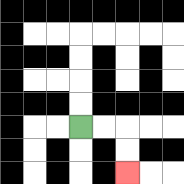{'start': '[3, 5]', 'end': '[5, 7]', 'path_directions': 'R,R,D,D', 'path_coordinates': '[[3, 5], [4, 5], [5, 5], [5, 6], [5, 7]]'}